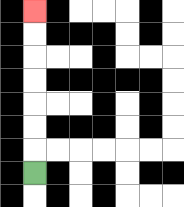{'start': '[1, 7]', 'end': '[1, 0]', 'path_directions': 'U,U,U,U,U,U,U', 'path_coordinates': '[[1, 7], [1, 6], [1, 5], [1, 4], [1, 3], [1, 2], [1, 1], [1, 0]]'}